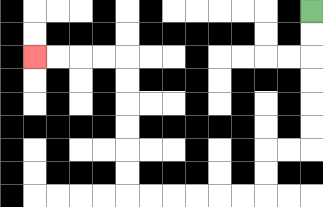{'start': '[13, 0]', 'end': '[1, 2]', 'path_directions': 'D,D,D,D,D,D,L,L,D,D,L,L,L,L,L,L,U,U,U,U,U,U,L,L,L,L', 'path_coordinates': '[[13, 0], [13, 1], [13, 2], [13, 3], [13, 4], [13, 5], [13, 6], [12, 6], [11, 6], [11, 7], [11, 8], [10, 8], [9, 8], [8, 8], [7, 8], [6, 8], [5, 8], [5, 7], [5, 6], [5, 5], [5, 4], [5, 3], [5, 2], [4, 2], [3, 2], [2, 2], [1, 2]]'}